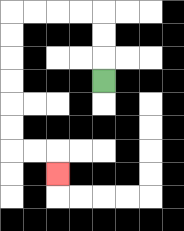{'start': '[4, 3]', 'end': '[2, 7]', 'path_directions': 'U,U,U,L,L,L,L,D,D,D,D,D,D,R,R,D', 'path_coordinates': '[[4, 3], [4, 2], [4, 1], [4, 0], [3, 0], [2, 0], [1, 0], [0, 0], [0, 1], [0, 2], [0, 3], [0, 4], [0, 5], [0, 6], [1, 6], [2, 6], [2, 7]]'}